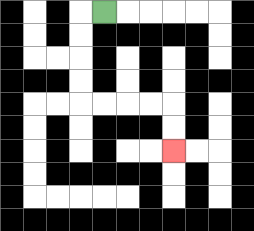{'start': '[4, 0]', 'end': '[7, 6]', 'path_directions': 'L,D,D,D,D,R,R,R,R,D,D', 'path_coordinates': '[[4, 0], [3, 0], [3, 1], [3, 2], [3, 3], [3, 4], [4, 4], [5, 4], [6, 4], [7, 4], [7, 5], [7, 6]]'}